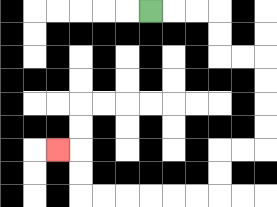{'start': '[6, 0]', 'end': '[2, 6]', 'path_directions': 'R,R,R,D,D,R,R,D,D,D,D,L,L,D,D,L,L,L,L,L,L,U,U,L', 'path_coordinates': '[[6, 0], [7, 0], [8, 0], [9, 0], [9, 1], [9, 2], [10, 2], [11, 2], [11, 3], [11, 4], [11, 5], [11, 6], [10, 6], [9, 6], [9, 7], [9, 8], [8, 8], [7, 8], [6, 8], [5, 8], [4, 8], [3, 8], [3, 7], [3, 6], [2, 6]]'}